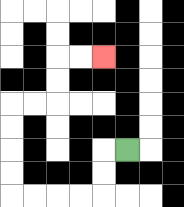{'start': '[5, 6]', 'end': '[4, 2]', 'path_directions': 'L,D,D,L,L,L,L,U,U,U,U,R,R,U,U,R,R', 'path_coordinates': '[[5, 6], [4, 6], [4, 7], [4, 8], [3, 8], [2, 8], [1, 8], [0, 8], [0, 7], [0, 6], [0, 5], [0, 4], [1, 4], [2, 4], [2, 3], [2, 2], [3, 2], [4, 2]]'}